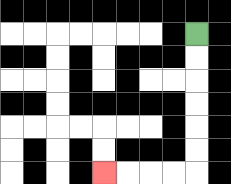{'start': '[8, 1]', 'end': '[4, 7]', 'path_directions': 'D,D,D,D,D,D,L,L,L,L', 'path_coordinates': '[[8, 1], [8, 2], [8, 3], [8, 4], [8, 5], [8, 6], [8, 7], [7, 7], [6, 7], [5, 7], [4, 7]]'}